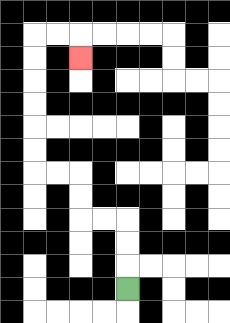{'start': '[5, 12]', 'end': '[3, 2]', 'path_directions': 'U,U,U,L,L,U,U,L,L,U,U,U,U,U,U,R,R,D', 'path_coordinates': '[[5, 12], [5, 11], [5, 10], [5, 9], [4, 9], [3, 9], [3, 8], [3, 7], [2, 7], [1, 7], [1, 6], [1, 5], [1, 4], [1, 3], [1, 2], [1, 1], [2, 1], [3, 1], [3, 2]]'}